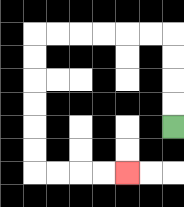{'start': '[7, 5]', 'end': '[5, 7]', 'path_directions': 'U,U,U,U,L,L,L,L,L,L,D,D,D,D,D,D,R,R,R,R', 'path_coordinates': '[[7, 5], [7, 4], [7, 3], [7, 2], [7, 1], [6, 1], [5, 1], [4, 1], [3, 1], [2, 1], [1, 1], [1, 2], [1, 3], [1, 4], [1, 5], [1, 6], [1, 7], [2, 7], [3, 7], [4, 7], [5, 7]]'}